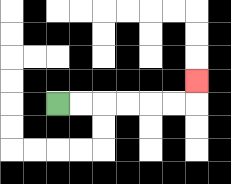{'start': '[2, 4]', 'end': '[8, 3]', 'path_directions': 'R,R,R,R,R,R,U', 'path_coordinates': '[[2, 4], [3, 4], [4, 4], [5, 4], [6, 4], [7, 4], [8, 4], [8, 3]]'}